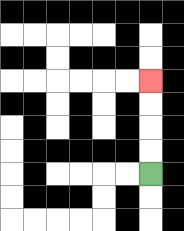{'start': '[6, 7]', 'end': '[6, 3]', 'path_directions': 'U,U,U,U', 'path_coordinates': '[[6, 7], [6, 6], [6, 5], [6, 4], [6, 3]]'}